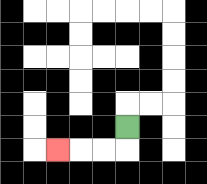{'start': '[5, 5]', 'end': '[2, 6]', 'path_directions': 'D,L,L,L', 'path_coordinates': '[[5, 5], [5, 6], [4, 6], [3, 6], [2, 6]]'}